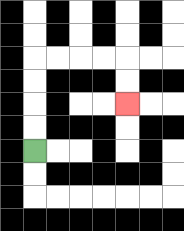{'start': '[1, 6]', 'end': '[5, 4]', 'path_directions': 'U,U,U,U,R,R,R,R,D,D', 'path_coordinates': '[[1, 6], [1, 5], [1, 4], [1, 3], [1, 2], [2, 2], [3, 2], [4, 2], [5, 2], [5, 3], [5, 4]]'}